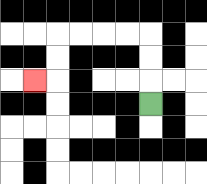{'start': '[6, 4]', 'end': '[1, 3]', 'path_directions': 'U,U,U,L,L,L,L,D,D,L', 'path_coordinates': '[[6, 4], [6, 3], [6, 2], [6, 1], [5, 1], [4, 1], [3, 1], [2, 1], [2, 2], [2, 3], [1, 3]]'}